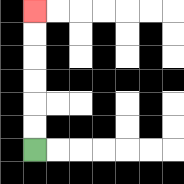{'start': '[1, 6]', 'end': '[1, 0]', 'path_directions': 'U,U,U,U,U,U', 'path_coordinates': '[[1, 6], [1, 5], [1, 4], [1, 3], [1, 2], [1, 1], [1, 0]]'}